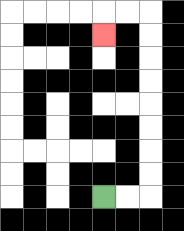{'start': '[4, 8]', 'end': '[4, 1]', 'path_directions': 'R,R,U,U,U,U,U,U,U,U,L,L,D', 'path_coordinates': '[[4, 8], [5, 8], [6, 8], [6, 7], [6, 6], [6, 5], [6, 4], [6, 3], [6, 2], [6, 1], [6, 0], [5, 0], [4, 0], [4, 1]]'}